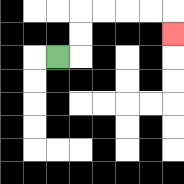{'start': '[2, 2]', 'end': '[7, 1]', 'path_directions': 'R,U,U,R,R,R,R,D', 'path_coordinates': '[[2, 2], [3, 2], [3, 1], [3, 0], [4, 0], [5, 0], [6, 0], [7, 0], [7, 1]]'}